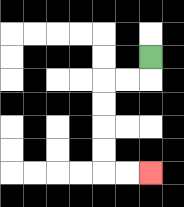{'start': '[6, 2]', 'end': '[6, 7]', 'path_directions': 'D,L,L,D,D,D,D,R,R', 'path_coordinates': '[[6, 2], [6, 3], [5, 3], [4, 3], [4, 4], [4, 5], [4, 6], [4, 7], [5, 7], [6, 7]]'}